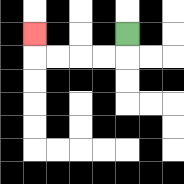{'start': '[5, 1]', 'end': '[1, 1]', 'path_directions': 'D,L,L,L,L,U', 'path_coordinates': '[[5, 1], [5, 2], [4, 2], [3, 2], [2, 2], [1, 2], [1, 1]]'}